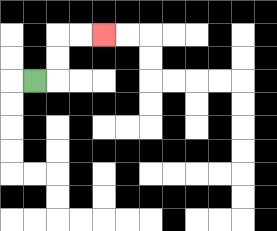{'start': '[1, 3]', 'end': '[4, 1]', 'path_directions': 'R,U,U,R,R', 'path_coordinates': '[[1, 3], [2, 3], [2, 2], [2, 1], [3, 1], [4, 1]]'}